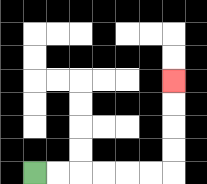{'start': '[1, 7]', 'end': '[7, 3]', 'path_directions': 'R,R,R,R,R,R,U,U,U,U', 'path_coordinates': '[[1, 7], [2, 7], [3, 7], [4, 7], [5, 7], [6, 7], [7, 7], [7, 6], [7, 5], [7, 4], [7, 3]]'}